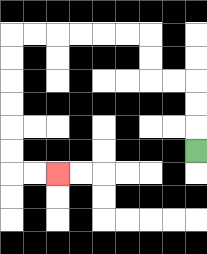{'start': '[8, 6]', 'end': '[2, 7]', 'path_directions': 'U,U,U,L,L,U,U,L,L,L,L,L,L,D,D,D,D,D,D,R,R', 'path_coordinates': '[[8, 6], [8, 5], [8, 4], [8, 3], [7, 3], [6, 3], [6, 2], [6, 1], [5, 1], [4, 1], [3, 1], [2, 1], [1, 1], [0, 1], [0, 2], [0, 3], [0, 4], [0, 5], [0, 6], [0, 7], [1, 7], [2, 7]]'}